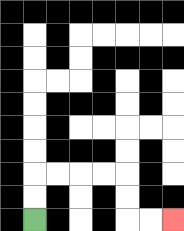{'start': '[1, 9]', 'end': '[7, 9]', 'path_directions': 'U,U,R,R,R,R,D,D,R,R', 'path_coordinates': '[[1, 9], [1, 8], [1, 7], [2, 7], [3, 7], [4, 7], [5, 7], [5, 8], [5, 9], [6, 9], [7, 9]]'}